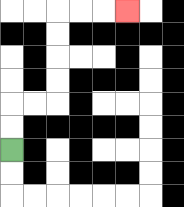{'start': '[0, 6]', 'end': '[5, 0]', 'path_directions': 'U,U,R,R,U,U,U,U,R,R,R', 'path_coordinates': '[[0, 6], [0, 5], [0, 4], [1, 4], [2, 4], [2, 3], [2, 2], [2, 1], [2, 0], [3, 0], [4, 0], [5, 0]]'}